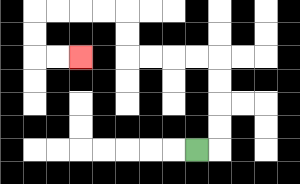{'start': '[8, 6]', 'end': '[3, 2]', 'path_directions': 'R,U,U,U,U,L,L,L,L,U,U,L,L,L,L,D,D,R,R', 'path_coordinates': '[[8, 6], [9, 6], [9, 5], [9, 4], [9, 3], [9, 2], [8, 2], [7, 2], [6, 2], [5, 2], [5, 1], [5, 0], [4, 0], [3, 0], [2, 0], [1, 0], [1, 1], [1, 2], [2, 2], [3, 2]]'}